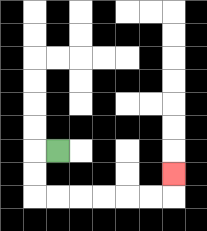{'start': '[2, 6]', 'end': '[7, 7]', 'path_directions': 'L,D,D,R,R,R,R,R,R,U', 'path_coordinates': '[[2, 6], [1, 6], [1, 7], [1, 8], [2, 8], [3, 8], [4, 8], [5, 8], [6, 8], [7, 8], [7, 7]]'}